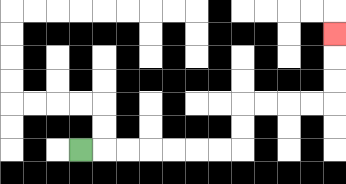{'start': '[3, 6]', 'end': '[14, 1]', 'path_directions': 'R,R,R,R,R,R,R,U,U,R,R,R,R,U,U,U', 'path_coordinates': '[[3, 6], [4, 6], [5, 6], [6, 6], [7, 6], [8, 6], [9, 6], [10, 6], [10, 5], [10, 4], [11, 4], [12, 4], [13, 4], [14, 4], [14, 3], [14, 2], [14, 1]]'}